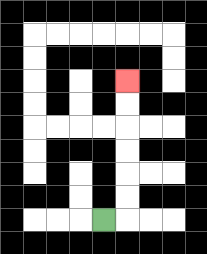{'start': '[4, 9]', 'end': '[5, 3]', 'path_directions': 'R,U,U,U,U,U,U', 'path_coordinates': '[[4, 9], [5, 9], [5, 8], [5, 7], [5, 6], [5, 5], [5, 4], [5, 3]]'}